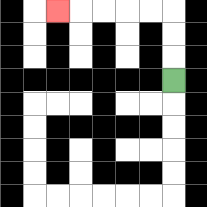{'start': '[7, 3]', 'end': '[2, 0]', 'path_directions': 'U,U,U,L,L,L,L,L', 'path_coordinates': '[[7, 3], [7, 2], [7, 1], [7, 0], [6, 0], [5, 0], [4, 0], [3, 0], [2, 0]]'}